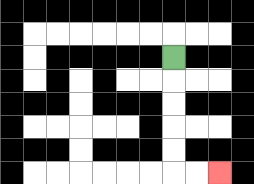{'start': '[7, 2]', 'end': '[9, 7]', 'path_directions': 'D,D,D,D,D,R,R', 'path_coordinates': '[[7, 2], [7, 3], [7, 4], [7, 5], [7, 6], [7, 7], [8, 7], [9, 7]]'}